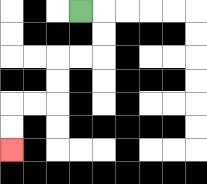{'start': '[3, 0]', 'end': '[0, 6]', 'path_directions': 'R,D,D,L,L,D,D,L,L,D,D', 'path_coordinates': '[[3, 0], [4, 0], [4, 1], [4, 2], [3, 2], [2, 2], [2, 3], [2, 4], [1, 4], [0, 4], [0, 5], [0, 6]]'}